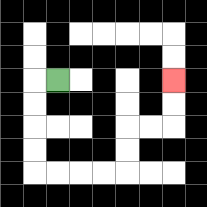{'start': '[2, 3]', 'end': '[7, 3]', 'path_directions': 'L,D,D,D,D,R,R,R,R,U,U,R,R,U,U', 'path_coordinates': '[[2, 3], [1, 3], [1, 4], [1, 5], [1, 6], [1, 7], [2, 7], [3, 7], [4, 7], [5, 7], [5, 6], [5, 5], [6, 5], [7, 5], [7, 4], [7, 3]]'}